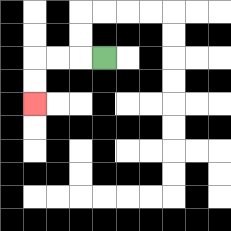{'start': '[4, 2]', 'end': '[1, 4]', 'path_directions': 'L,L,L,D,D', 'path_coordinates': '[[4, 2], [3, 2], [2, 2], [1, 2], [1, 3], [1, 4]]'}